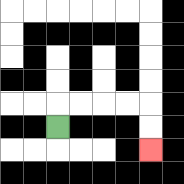{'start': '[2, 5]', 'end': '[6, 6]', 'path_directions': 'U,R,R,R,R,D,D', 'path_coordinates': '[[2, 5], [2, 4], [3, 4], [4, 4], [5, 4], [6, 4], [6, 5], [6, 6]]'}